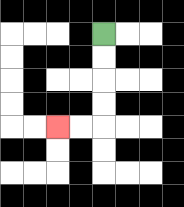{'start': '[4, 1]', 'end': '[2, 5]', 'path_directions': 'D,D,D,D,L,L', 'path_coordinates': '[[4, 1], [4, 2], [4, 3], [4, 4], [4, 5], [3, 5], [2, 5]]'}